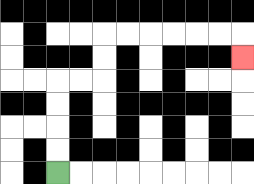{'start': '[2, 7]', 'end': '[10, 2]', 'path_directions': 'U,U,U,U,R,R,U,U,R,R,R,R,R,R,D', 'path_coordinates': '[[2, 7], [2, 6], [2, 5], [2, 4], [2, 3], [3, 3], [4, 3], [4, 2], [4, 1], [5, 1], [6, 1], [7, 1], [8, 1], [9, 1], [10, 1], [10, 2]]'}